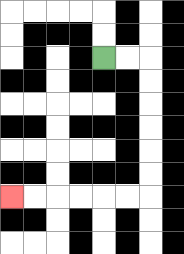{'start': '[4, 2]', 'end': '[0, 8]', 'path_directions': 'R,R,D,D,D,D,D,D,L,L,L,L,L,L', 'path_coordinates': '[[4, 2], [5, 2], [6, 2], [6, 3], [6, 4], [6, 5], [6, 6], [6, 7], [6, 8], [5, 8], [4, 8], [3, 8], [2, 8], [1, 8], [0, 8]]'}